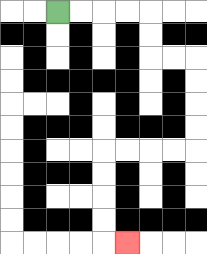{'start': '[2, 0]', 'end': '[5, 10]', 'path_directions': 'R,R,R,R,D,D,R,R,D,D,D,D,L,L,L,L,D,D,D,D,R', 'path_coordinates': '[[2, 0], [3, 0], [4, 0], [5, 0], [6, 0], [6, 1], [6, 2], [7, 2], [8, 2], [8, 3], [8, 4], [8, 5], [8, 6], [7, 6], [6, 6], [5, 6], [4, 6], [4, 7], [4, 8], [4, 9], [4, 10], [5, 10]]'}